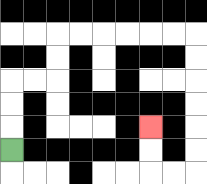{'start': '[0, 6]', 'end': '[6, 5]', 'path_directions': 'U,U,U,R,R,U,U,R,R,R,R,R,R,D,D,D,D,D,D,L,L,U,U', 'path_coordinates': '[[0, 6], [0, 5], [0, 4], [0, 3], [1, 3], [2, 3], [2, 2], [2, 1], [3, 1], [4, 1], [5, 1], [6, 1], [7, 1], [8, 1], [8, 2], [8, 3], [8, 4], [8, 5], [8, 6], [8, 7], [7, 7], [6, 7], [6, 6], [6, 5]]'}